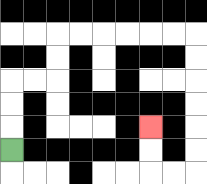{'start': '[0, 6]', 'end': '[6, 5]', 'path_directions': 'U,U,U,R,R,U,U,R,R,R,R,R,R,D,D,D,D,D,D,L,L,U,U', 'path_coordinates': '[[0, 6], [0, 5], [0, 4], [0, 3], [1, 3], [2, 3], [2, 2], [2, 1], [3, 1], [4, 1], [5, 1], [6, 1], [7, 1], [8, 1], [8, 2], [8, 3], [8, 4], [8, 5], [8, 6], [8, 7], [7, 7], [6, 7], [6, 6], [6, 5]]'}